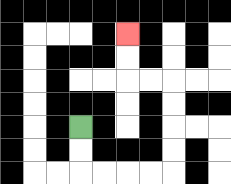{'start': '[3, 5]', 'end': '[5, 1]', 'path_directions': 'D,D,R,R,R,R,U,U,U,U,L,L,U,U', 'path_coordinates': '[[3, 5], [3, 6], [3, 7], [4, 7], [5, 7], [6, 7], [7, 7], [7, 6], [7, 5], [7, 4], [7, 3], [6, 3], [5, 3], [5, 2], [5, 1]]'}